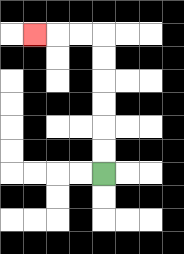{'start': '[4, 7]', 'end': '[1, 1]', 'path_directions': 'U,U,U,U,U,U,L,L,L', 'path_coordinates': '[[4, 7], [4, 6], [4, 5], [4, 4], [4, 3], [4, 2], [4, 1], [3, 1], [2, 1], [1, 1]]'}